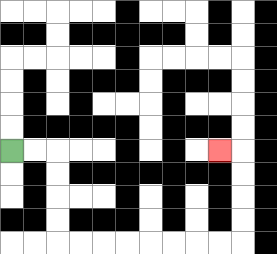{'start': '[0, 6]', 'end': '[9, 6]', 'path_directions': 'R,R,D,D,D,D,R,R,R,R,R,R,R,R,U,U,U,U,L', 'path_coordinates': '[[0, 6], [1, 6], [2, 6], [2, 7], [2, 8], [2, 9], [2, 10], [3, 10], [4, 10], [5, 10], [6, 10], [7, 10], [8, 10], [9, 10], [10, 10], [10, 9], [10, 8], [10, 7], [10, 6], [9, 6]]'}